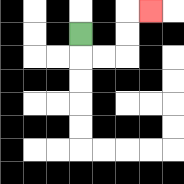{'start': '[3, 1]', 'end': '[6, 0]', 'path_directions': 'D,R,R,U,U,R', 'path_coordinates': '[[3, 1], [3, 2], [4, 2], [5, 2], [5, 1], [5, 0], [6, 0]]'}